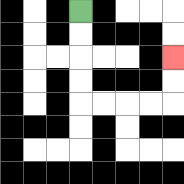{'start': '[3, 0]', 'end': '[7, 2]', 'path_directions': 'D,D,D,D,R,R,R,R,U,U', 'path_coordinates': '[[3, 0], [3, 1], [3, 2], [3, 3], [3, 4], [4, 4], [5, 4], [6, 4], [7, 4], [7, 3], [7, 2]]'}